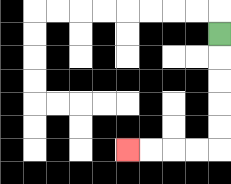{'start': '[9, 1]', 'end': '[5, 6]', 'path_directions': 'D,D,D,D,D,L,L,L,L', 'path_coordinates': '[[9, 1], [9, 2], [9, 3], [9, 4], [9, 5], [9, 6], [8, 6], [7, 6], [6, 6], [5, 6]]'}